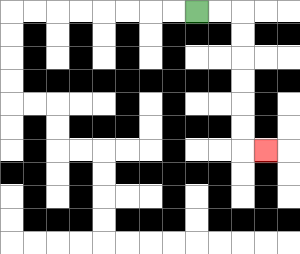{'start': '[8, 0]', 'end': '[11, 6]', 'path_directions': 'R,R,D,D,D,D,D,D,R', 'path_coordinates': '[[8, 0], [9, 0], [10, 0], [10, 1], [10, 2], [10, 3], [10, 4], [10, 5], [10, 6], [11, 6]]'}